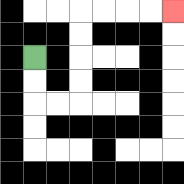{'start': '[1, 2]', 'end': '[7, 0]', 'path_directions': 'D,D,R,R,U,U,U,U,R,R,R,R', 'path_coordinates': '[[1, 2], [1, 3], [1, 4], [2, 4], [3, 4], [3, 3], [3, 2], [3, 1], [3, 0], [4, 0], [5, 0], [6, 0], [7, 0]]'}